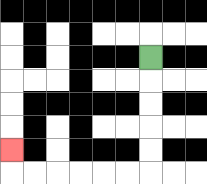{'start': '[6, 2]', 'end': '[0, 6]', 'path_directions': 'D,D,D,D,D,L,L,L,L,L,L,U', 'path_coordinates': '[[6, 2], [6, 3], [6, 4], [6, 5], [6, 6], [6, 7], [5, 7], [4, 7], [3, 7], [2, 7], [1, 7], [0, 7], [0, 6]]'}